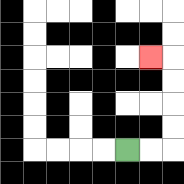{'start': '[5, 6]', 'end': '[6, 2]', 'path_directions': 'R,R,U,U,U,U,L', 'path_coordinates': '[[5, 6], [6, 6], [7, 6], [7, 5], [7, 4], [7, 3], [7, 2], [6, 2]]'}